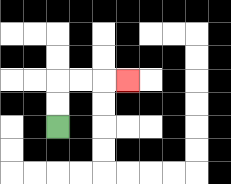{'start': '[2, 5]', 'end': '[5, 3]', 'path_directions': 'U,U,R,R,R', 'path_coordinates': '[[2, 5], [2, 4], [2, 3], [3, 3], [4, 3], [5, 3]]'}